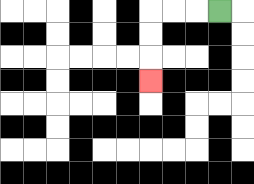{'start': '[9, 0]', 'end': '[6, 3]', 'path_directions': 'L,L,L,D,D,D', 'path_coordinates': '[[9, 0], [8, 0], [7, 0], [6, 0], [6, 1], [6, 2], [6, 3]]'}